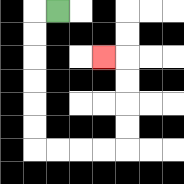{'start': '[2, 0]', 'end': '[4, 2]', 'path_directions': 'L,D,D,D,D,D,D,R,R,R,R,U,U,U,U,L', 'path_coordinates': '[[2, 0], [1, 0], [1, 1], [1, 2], [1, 3], [1, 4], [1, 5], [1, 6], [2, 6], [3, 6], [4, 6], [5, 6], [5, 5], [5, 4], [5, 3], [5, 2], [4, 2]]'}